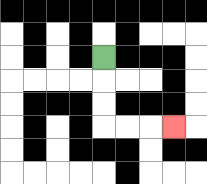{'start': '[4, 2]', 'end': '[7, 5]', 'path_directions': 'D,D,D,R,R,R', 'path_coordinates': '[[4, 2], [4, 3], [4, 4], [4, 5], [5, 5], [6, 5], [7, 5]]'}